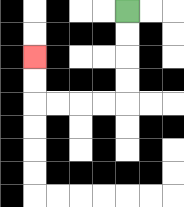{'start': '[5, 0]', 'end': '[1, 2]', 'path_directions': 'D,D,D,D,L,L,L,L,U,U', 'path_coordinates': '[[5, 0], [5, 1], [5, 2], [5, 3], [5, 4], [4, 4], [3, 4], [2, 4], [1, 4], [1, 3], [1, 2]]'}